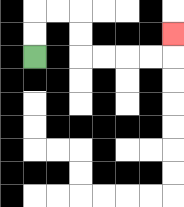{'start': '[1, 2]', 'end': '[7, 1]', 'path_directions': 'U,U,R,R,D,D,R,R,R,R,U', 'path_coordinates': '[[1, 2], [1, 1], [1, 0], [2, 0], [3, 0], [3, 1], [3, 2], [4, 2], [5, 2], [6, 2], [7, 2], [7, 1]]'}